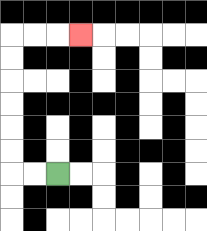{'start': '[2, 7]', 'end': '[3, 1]', 'path_directions': 'L,L,U,U,U,U,U,U,R,R,R', 'path_coordinates': '[[2, 7], [1, 7], [0, 7], [0, 6], [0, 5], [0, 4], [0, 3], [0, 2], [0, 1], [1, 1], [2, 1], [3, 1]]'}